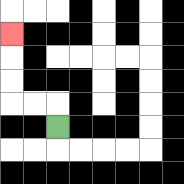{'start': '[2, 5]', 'end': '[0, 1]', 'path_directions': 'U,L,L,U,U,U', 'path_coordinates': '[[2, 5], [2, 4], [1, 4], [0, 4], [0, 3], [0, 2], [0, 1]]'}